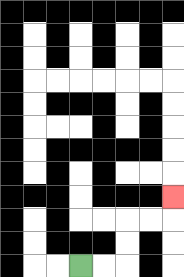{'start': '[3, 11]', 'end': '[7, 8]', 'path_directions': 'R,R,U,U,R,R,U', 'path_coordinates': '[[3, 11], [4, 11], [5, 11], [5, 10], [5, 9], [6, 9], [7, 9], [7, 8]]'}